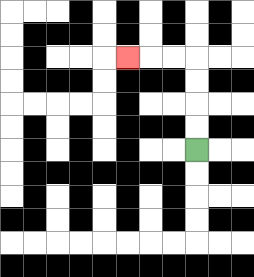{'start': '[8, 6]', 'end': '[5, 2]', 'path_directions': 'U,U,U,U,L,L,L', 'path_coordinates': '[[8, 6], [8, 5], [8, 4], [8, 3], [8, 2], [7, 2], [6, 2], [5, 2]]'}